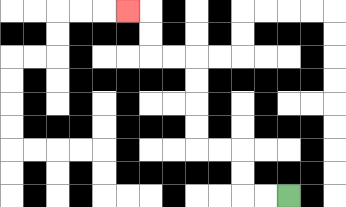{'start': '[12, 8]', 'end': '[5, 0]', 'path_directions': 'L,L,U,U,L,L,U,U,U,U,L,L,U,U,L', 'path_coordinates': '[[12, 8], [11, 8], [10, 8], [10, 7], [10, 6], [9, 6], [8, 6], [8, 5], [8, 4], [8, 3], [8, 2], [7, 2], [6, 2], [6, 1], [6, 0], [5, 0]]'}